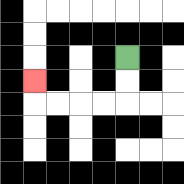{'start': '[5, 2]', 'end': '[1, 3]', 'path_directions': 'D,D,L,L,L,L,U', 'path_coordinates': '[[5, 2], [5, 3], [5, 4], [4, 4], [3, 4], [2, 4], [1, 4], [1, 3]]'}